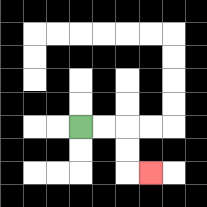{'start': '[3, 5]', 'end': '[6, 7]', 'path_directions': 'R,R,D,D,R', 'path_coordinates': '[[3, 5], [4, 5], [5, 5], [5, 6], [5, 7], [6, 7]]'}